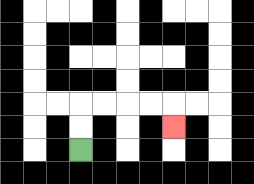{'start': '[3, 6]', 'end': '[7, 5]', 'path_directions': 'U,U,R,R,R,R,D', 'path_coordinates': '[[3, 6], [3, 5], [3, 4], [4, 4], [5, 4], [6, 4], [7, 4], [7, 5]]'}